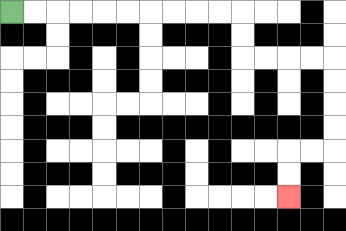{'start': '[0, 0]', 'end': '[12, 8]', 'path_directions': 'R,R,R,R,R,R,R,R,R,R,D,D,R,R,R,R,D,D,D,D,L,L,D,D', 'path_coordinates': '[[0, 0], [1, 0], [2, 0], [3, 0], [4, 0], [5, 0], [6, 0], [7, 0], [8, 0], [9, 0], [10, 0], [10, 1], [10, 2], [11, 2], [12, 2], [13, 2], [14, 2], [14, 3], [14, 4], [14, 5], [14, 6], [13, 6], [12, 6], [12, 7], [12, 8]]'}